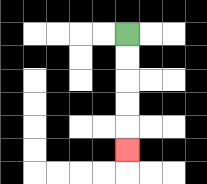{'start': '[5, 1]', 'end': '[5, 6]', 'path_directions': 'D,D,D,D,D', 'path_coordinates': '[[5, 1], [5, 2], [5, 3], [5, 4], [5, 5], [5, 6]]'}